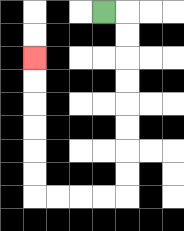{'start': '[4, 0]', 'end': '[1, 2]', 'path_directions': 'R,D,D,D,D,D,D,D,D,L,L,L,L,U,U,U,U,U,U', 'path_coordinates': '[[4, 0], [5, 0], [5, 1], [5, 2], [5, 3], [5, 4], [5, 5], [5, 6], [5, 7], [5, 8], [4, 8], [3, 8], [2, 8], [1, 8], [1, 7], [1, 6], [1, 5], [1, 4], [1, 3], [1, 2]]'}